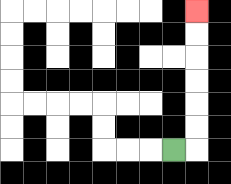{'start': '[7, 6]', 'end': '[8, 0]', 'path_directions': 'R,U,U,U,U,U,U', 'path_coordinates': '[[7, 6], [8, 6], [8, 5], [8, 4], [8, 3], [8, 2], [8, 1], [8, 0]]'}